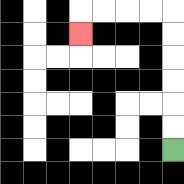{'start': '[7, 6]', 'end': '[3, 1]', 'path_directions': 'U,U,U,U,U,U,L,L,L,L,D', 'path_coordinates': '[[7, 6], [7, 5], [7, 4], [7, 3], [7, 2], [7, 1], [7, 0], [6, 0], [5, 0], [4, 0], [3, 0], [3, 1]]'}